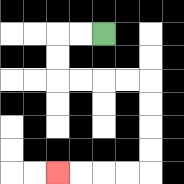{'start': '[4, 1]', 'end': '[2, 7]', 'path_directions': 'L,L,D,D,R,R,R,R,D,D,D,D,L,L,L,L', 'path_coordinates': '[[4, 1], [3, 1], [2, 1], [2, 2], [2, 3], [3, 3], [4, 3], [5, 3], [6, 3], [6, 4], [6, 5], [6, 6], [6, 7], [5, 7], [4, 7], [3, 7], [2, 7]]'}